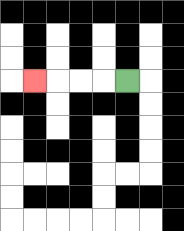{'start': '[5, 3]', 'end': '[1, 3]', 'path_directions': 'L,L,L,L', 'path_coordinates': '[[5, 3], [4, 3], [3, 3], [2, 3], [1, 3]]'}